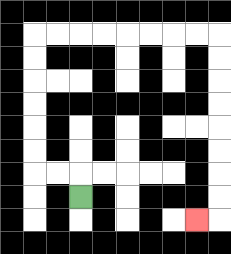{'start': '[3, 8]', 'end': '[8, 9]', 'path_directions': 'U,L,L,U,U,U,U,U,U,R,R,R,R,R,R,R,R,D,D,D,D,D,D,D,D,L', 'path_coordinates': '[[3, 8], [3, 7], [2, 7], [1, 7], [1, 6], [1, 5], [1, 4], [1, 3], [1, 2], [1, 1], [2, 1], [3, 1], [4, 1], [5, 1], [6, 1], [7, 1], [8, 1], [9, 1], [9, 2], [9, 3], [9, 4], [9, 5], [9, 6], [9, 7], [9, 8], [9, 9], [8, 9]]'}